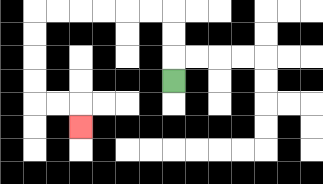{'start': '[7, 3]', 'end': '[3, 5]', 'path_directions': 'U,U,U,L,L,L,L,L,L,D,D,D,D,R,R,D', 'path_coordinates': '[[7, 3], [7, 2], [7, 1], [7, 0], [6, 0], [5, 0], [4, 0], [3, 0], [2, 0], [1, 0], [1, 1], [1, 2], [1, 3], [1, 4], [2, 4], [3, 4], [3, 5]]'}